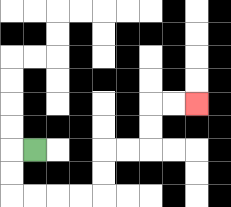{'start': '[1, 6]', 'end': '[8, 4]', 'path_directions': 'L,D,D,R,R,R,R,U,U,R,R,U,U,R,R', 'path_coordinates': '[[1, 6], [0, 6], [0, 7], [0, 8], [1, 8], [2, 8], [3, 8], [4, 8], [4, 7], [4, 6], [5, 6], [6, 6], [6, 5], [6, 4], [7, 4], [8, 4]]'}